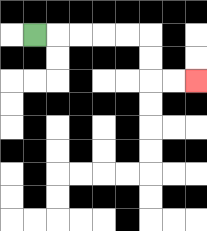{'start': '[1, 1]', 'end': '[8, 3]', 'path_directions': 'R,R,R,R,R,D,D,R,R', 'path_coordinates': '[[1, 1], [2, 1], [3, 1], [4, 1], [5, 1], [6, 1], [6, 2], [6, 3], [7, 3], [8, 3]]'}